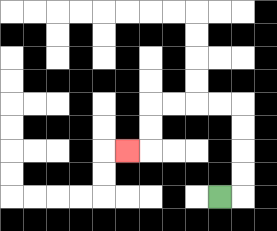{'start': '[9, 8]', 'end': '[5, 6]', 'path_directions': 'R,U,U,U,U,L,L,L,L,D,D,L', 'path_coordinates': '[[9, 8], [10, 8], [10, 7], [10, 6], [10, 5], [10, 4], [9, 4], [8, 4], [7, 4], [6, 4], [6, 5], [6, 6], [5, 6]]'}